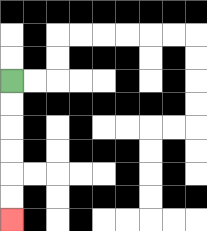{'start': '[0, 3]', 'end': '[0, 9]', 'path_directions': 'D,D,D,D,D,D', 'path_coordinates': '[[0, 3], [0, 4], [0, 5], [0, 6], [0, 7], [0, 8], [0, 9]]'}